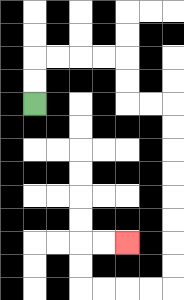{'start': '[1, 4]', 'end': '[5, 10]', 'path_directions': 'U,U,R,R,R,R,D,D,R,R,D,D,D,D,D,D,D,D,L,L,L,L,U,U,R,R', 'path_coordinates': '[[1, 4], [1, 3], [1, 2], [2, 2], [3, 2], [4, 2], [5, 2], [5, 3], [5, 4], [6, 4], [7, 4], [7, 5], [7, 6], [7, 7], [7, 8], [7, 9], [7, 10], [7, 11], [7, 12], [6, 12], [5, 12], [4, 12], [3, 12], [3, 11], [3, 10], [4, 10], [5, 10]]'}